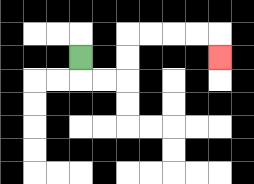{'start': '[3, 2]', 'end': '[9, 2]', 'path_directions': 'D,R,R,U,U,R,R,R,R,D', 'path_coordinates': '[[3, 2], [3, 3], [4, 3], [5, 3], [5, 2], [5, 1], [6, 1], [7, 1], [8, 1], [9, 1], [9, 2]]'}